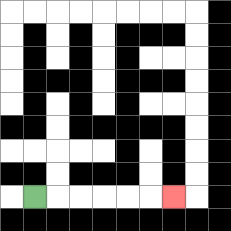{'start': '[1, 8]', 'end': '[7, 8]', 'path_directions': 'R,R,R,R,R,R', 'path_coordinates': '[[1, 8], [2, 8], [3, 8], [4, 8], [5, 8], [6, 8], [7, 8]]'}